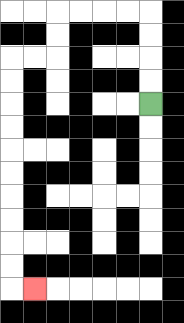{'start': '[6, 4]', 'end': '[1, 12]', 'path_directions': 'U,U,U,U,L,L,L,L,D,D,L,L,D,D,D,D,D,D,D,D,D,D,R', 'path_coordinates': '[[6, 4], [6, 3], [6, 2], [6, 1], [6, 0], [5, 0], [4, 0], [3, 0], [2, 0], [2, 1], [2, 2], [1, 2], [0, 2], [0, 3], [0, 4], [0, 5], [0, 6], [0, 7], [0, 8], [0, 9], [0, 10], [0, 11], [0, 12], [1, 12]]'}